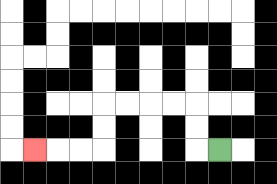{'start': '[9, 6]', 'end': '[1, 6]', 'path_directions': 'L,U,U,L,L,L,L,D,D,L,L,L', 'path_coordinates': '[[9, 6], [8, 6], [8, 5], [8, 4], [7, 4], [6, 4], [5, 4], [4, 4], [4, 5], [4, 6], [3, 6], [2, 6], [1, 6]]'}